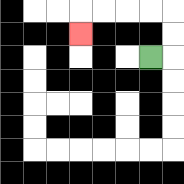{'start': '[6, 2]', 'end': '[3, 1]', 'path_directions': 'R,U,U,L,L,L,L,D', 'path_coordinates': '[[6, 2], [7, 2], [7, 1], [7, 0], [6, 0], [5, 0], [4, 0], [3, 0], [3, 1]]'}